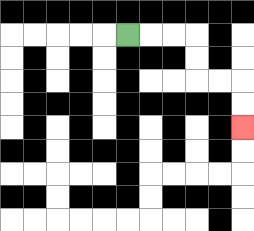{'start': '[5, 1]', 'end': '[10, 5]', 'path_directions': 'R,R,R,D,D,R,R,D,D', 'path_coordinates': '[[5, 1], [6, 1], [7, 1], [8, 1], [8, 2], [8, 3], [9, 3], [10, 3], [10, 4], [10, 5]]'}